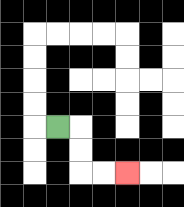{'start': '[2, 5]', 'end': '[5, 7]', 'path_directions': 'R,D,D,R,R', 'path_coordinates': '[[2, 5], [3, 5], [3, 6], [3, 7], [4, 7], [5, 7]]'}